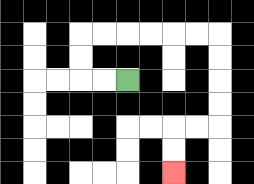{'start': '[5, 3]', 'end': '[7, 7]', 'path_directions': 'L,L,U,U,R,R,R,R,R,R,D,D,D,D,L,L,D,D', 'path_coordinates': '[[5, 3], [4, 3], [3, 3], [3, 2], [3, 1], [4, 1], [5, 1], [6, 1], [7, 1], [8, 1], [9, 1], [9, 2], [9, 3], [9, 4], [9, 5], [8, 5], [7, 5], [7, 6], [7, 7]]'}